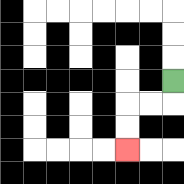{'start': '[7, 3]', 'end': '[5, 6]', 'path_directions': 'D,L,L,D,D', 'path_coordinates': '[[7, 3], [7, 4], [6, 4], [5, 4], [5, 5], [5, 6]]'}